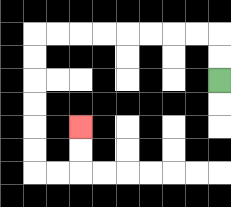{'start': '[9, 3]', 'end': '[3, 5]', 'path_directions': 'U,U,L,L,L,L,L,L,L,L,D,D,D,D,D,D,R,R,U,U', 'path_coordinates': '[[9, 3], [9, 2], [9, 1], [8, 1], [7, 1], [6, 1], [5, 1], [4, 1], [3, 1], [2, 1], [1, 1], [1, 2], [1, 3], [1, 4], [1, 5], [1, 6], [1, 7], [2, 7], [3, 7], [3, 6], [3, 5]]'}